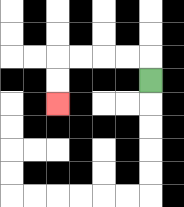{'start': '[6, 3]', 'end': '[2, 4]', 'path_directions': 'U,L,L,L,L,D,D', 'path_coordinates': '[[6, 3], [6, 2], [5, 2], [4, 2], [3, 2], [2, 2], [2, 3], [2, 4]]'}